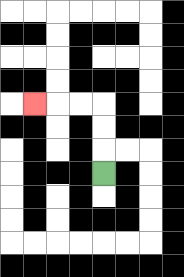{'start': '[4, 7]', 'end': '[1, 4]', 'path_directions': 'U,U,U,L,L,L', 'path_coordinates': '[[4, 7], [4, 6], [4, 5], [4, 4], [3, 4], [2, 4], [1, 4]]'}